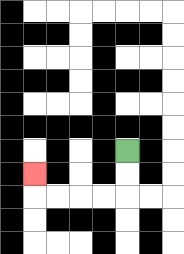{'start': '[5, 6]', 'end': '[1, 7]', 'path_directions': 'D,D,L,L,L,L,U', 'path_coordinates': '[[5, 6], [5, 7], [5, 8], [4, 8], [3, 8], [2, 8], [1, 8], [1, 7]]'}